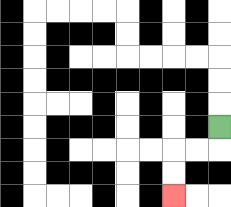{'start': '[9, 5]', 'end': '[7, 8]', 'path_directions': 'D,L,L,D,D', 'path_coordinates': '[[9, 5], [9, 6], [8, 6], [7, 6], [7, 7], [7, 8]]'}